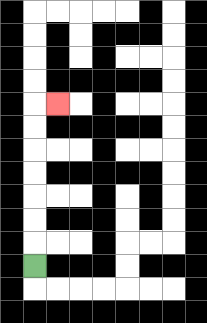{'start': '[1, 11]', 'end': '[2, 4]', 'path_directions': 'U,U,U,U,U,U,U,R', 'path_coordinates': '[[1, 11], [1, 10], [1, 9], [1, 8], [1, 7], [1, 6], [1, 5], [1, 4], [2, 4]]'}